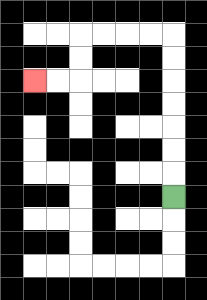{'start': '[7, 8]', 'end': '[1, 3]', 'path_directions': 'U,U,U,U,U,U,U,L,L,L,L,D,D,L,L', 'path_coordinates': '[[7, 8], [7, 7], [7, 6], [7, 5], [7, 4], [7, 3], [7, 2], [7, 1], [6, 1], [5, 1], [4, 1], [3, 1], [3, 2], [3, 3], [2, 3], [1, 3]]'}